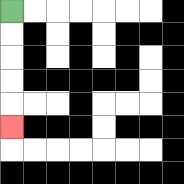{'start': '[0, 0]', 'end': '[0, 5]', 'path_directions': 'D,D,D,D,D', 'path_coordinates': '[[0, 0], [0, 1], [0, 2], [0, 3], [0, 4], [0, 5]]'}